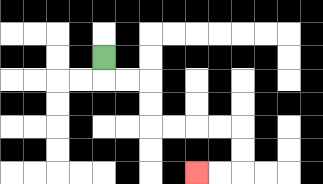{'start': '[4, 2]', 'end': '[8, 7]', 'path_directions': 'D,R,R,D,D,R,R,R,R,D,D,L,L', 'path_coordinates': '[[4, 2], [4, 3], [5, 3], [6, 3], [6, 4], [6, 5], [7, 5], [8, 5], [9, 5], [10, 5], [10, 6], [10, 7], [9, 7], [8, 7]]'}